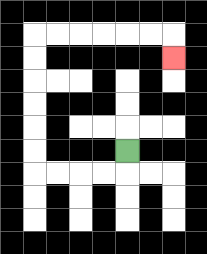{'start': '[5, 6]', 'end': '[7, 2]', 'path_directions': 'D,L,L,L,L,U,U,U,U,U,U,R,R,R,R,R,R,D', 'path_coordinates': '[[5, 6], [5, 7], [4, 7], [3, 7], [2, 7], [1, 7], [1, 6], [1, 5], [1, 4], [1, 3], [1, 2], [1, 1], [2, 1], [3, 1], [4, 1], [5, 1], [6, 1], [7, 1], [7, 2]]'}